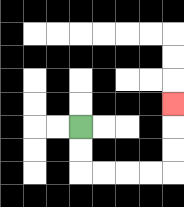{'start': '[3, 5]', 'end': '[7, 4]', 'path_directions': 'D,D,R,R,R,R,U,U,U', 'path_coordinates': '[[3, 5], [3, 6], [3, 7], [4, 7], [5, 7], [6, 7], [7, 7], [7, 6], [7, 5], [7, 4]]'}